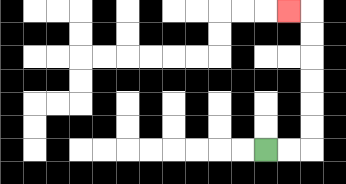{'start': '[11, 6]', 'end': '[12, 0]', 'path_directions': 'R,R,U,U,U,U,U,U,L', 'path_coordinates': '[[11, 6], [12, 6], [13, 6], [13, 5], [13, 4], [13, 3], [13, 2], [13, 1], [13, 0], [12, 0]]'}